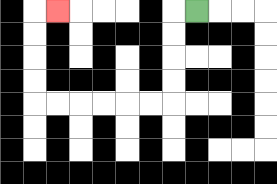{'start': '[8, 0]', 'end': '[2, 0]', 'path_directions': 'L,D,D,D,D,L,L,L,L,L,L,U,U,U,U,R', 'path_coordinates': '[[8, 0], [7, 0], [7, 1], [7, 2], [7, 3], [7, 4], [6, 4], [5, 4], [4, 4], [3, 4], [2, 4], [1, 4], [1, 3], [1, 2], [1, 1], [1, 0], [2, 0]]'}